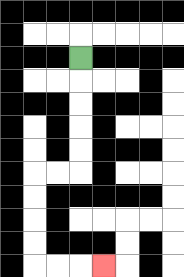{'start': '[3, 2]', 'end': '[4, 11]', 'path_directions': 'D,D,D,D,D,L,L,D,D,D,D,R,R,R', 'path_coordinates': '[[3, 2], [3, 3], [3, 4], [3, 5], [3, 6], [3, 7], [2, 7], [1, 7], [1, 8], [1, 9], [1, 10], [1, 11], [2, 11], [3, 11], [4, 11]]'}